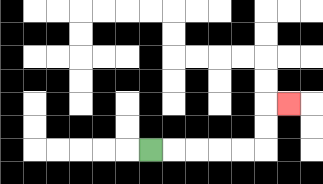{'start': '[6, 6]', 'end': '[12, 4]', 'path_directions': 'R,R,R,R,R,U,U,R', 'path_coordinates': '[[6, 6], [7, 6], [8, 6], [9, 6], [10, 6], [11, 6], [11, 5], [11, 4], [12, 4]]'}